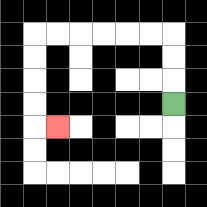{'start': '[7, 4]', 'end': '[2, 5]', 'path_directions': 'U,U,U,L,L,L,L,L,L,D,D,D,D,R', 'path_coordinates': '[[7, 4], [7, 3], [7, 2], [7, 1], [6, 1], [5, 1], [4, 1], [3, 1], [2, 1], [1, 1], [1, 2], [1, 3], [1, 4], [1, 5], [2, 5]]'}